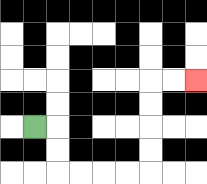{'start': '[1, 5]', 'end': '[8, 3]', 'path_directions': 'R,D,D,R,R,R,R,U,U,U,U,R,R', 'path_coordinates': '[[1, 5], [2, 5], [2, 6], [2, 7], [3, 7], [4, 7], [5, 7], [6, 7], [6, 6], [6, 5], [6, 4], [6, 3], [7, 3], [8, 3]]'}